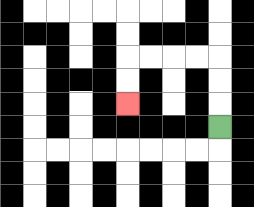{'start': '[9, 5]', 'end': '[5, 4]', 'path_directions': 'U,U,U,L,L,L,L,D,D', 'path_coordinates': '[[9, 5], [9, 4], [9, 3], [9, 2], [8, 2], [7, 2], [6, 2], [5, 2], [5, 3], [5, 4]]'}